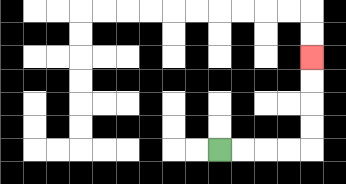{'start': '[9, 6]', 'end': '[13, 2]', 'path_directions': 'R,R,R,R,U,U,U,U', 'path_coordinates': '[[9, 6], [10, 6], [11, 6], [12, 6], [13, 6], [13, 5], [13, 4], [13, 3], [13, 2]]'}